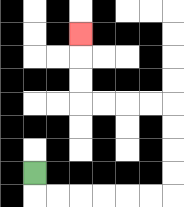{'start': '[1, 7]', 'end': '[3, 1]', 'path_directions': 'D,R,R,R,R,R,R,U,U,U,U,L,L,L,L,U,U,U', 'path_coordinates': '[[1, 7], [1, 8], [2, 8], [3, 8], [4, 8], [5, 8], [6, 8], [7, 8], [7, 7], [7, 6], [7, 5], [7, 4], [6, 4], [5, 4], [4, 4], [3, 4], [3, 3], [3, 2], [3, 1]]'}